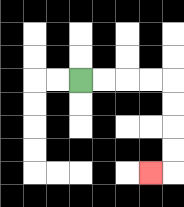{'start': '[3, 3]', 'end': '[6, 7]', 'path_directions': 'R,R,R,R,D,D,D,D,L', 'path_coordinates': '[[3, 3], [4, 3], [5, 3], [6, 3], [7, 3], [7, 4], [7, 5], [7, 6], [7, 7], [6, 7]]'}